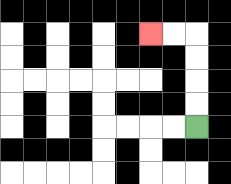{'start': '[8, 5]', 'end': '[6, 1]', 'path_directions': 'U,U,U,U,L,L', 'path_coordinates': '[[8, 5], [8, 4], [8, 3], [8, 2], [8, 1], [7, 1], [6, 1]]'}